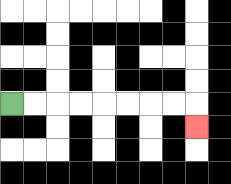{'start': '[0, 4]', 'end': '[8, 5]', 'path_directions': 'R,R,R,R,R,R,R,R,D', 'path_coordinates': '[[0, 4], [1, 4], [2, 4], [3, 4], [4, 4], [5, 4], [6, 4], [7, 4], [8, 4], [8, 5]]'}